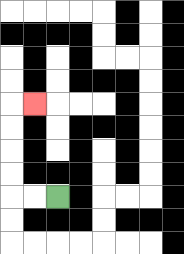{'start': '[2, 8]', 'end': '[1, 4]', 'path_directions': 'L,L,U,U,U,U,R', 'path_coordinates': '[[2, 8], [1, 8], [0, 8], [0, 7], [0, 6], [0, 5], [0, 4], [1, 4]]'}